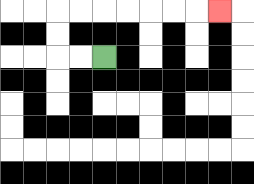{'start': '[4, 2]', 'end': '[9, 0]', 'path_directions': 'L,L,U,U,R,R,R,R,R,R,R', 'path_coordinates': '[[4, 2], [3, 2], [2, 2], [2, 1], [2, 0], [3, 0], [4, 0], [5, 0], [6, 0], [7, 0], [8, 0], [9, 0]]'}